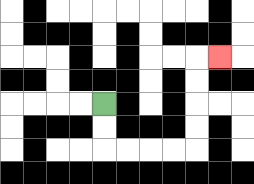{'start': '[4, 4]', 'end': '[9, 2]', 'path_directions': 'D,D,R,R,R,R,U,U,U,U,R', 'path_coordinates': '[[4, 4], [4, 5], [4, 6], [5, 6], [6, 6], [7, 6], [8, 6], [8, 5], [8, 4], [8, 3], [8, 2], [9, 2]]'}